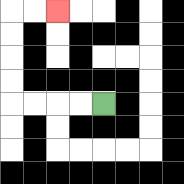{'start': '[4, 4]', 'end': '[2, 0]', 'path_directions': 'L,L,L,L,U,U,U,U,R,R', 'path_coordinates': '[[4, 4], [3, 4], [2, 4], [1, 4], [0, 4], [0, 3], [0, 2], [0, 1], [0, 0], [1, 0], [2, 0]]'}